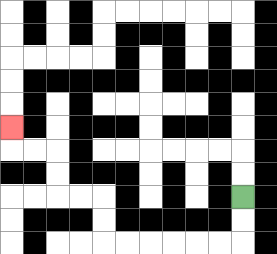{'start': '[10, 8]', 'end': '[0, 5]', 'path_directions': 'D,D,L,L,L,L,L,L,U,U,L,L,U,U,L,L,U', 'path_coordinates': '[[10, 8], [10, 9], [10, 10], [9, 10], [8, 10], [7, 10], [6, 10], [5, 10], [4, 10], [4, 9], [4, 8], [3, 8], [2, 8], [2, 7], [2, 6], [1, 6], [0, 6], [0, 5]]'}